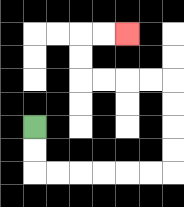{'start': '[1, 5]', 'end': '[5, 1]', 'path_directions': 'D,D,R,R,R,R,R,R,U,U,U,U,L,L,L,L,U,U,R,R', 'path_coordinates': '[[1, 5], [1, 6], [1, 7], [2, 7], [3, 7], [4, 7], [5, 7], [6, 7], [7, 7], [7, 6], [7, 5], [7, 4], [7, 3], [6, 3], [5, 3], [4, 3], [3, 3], [3, 2], [3, 1], [4, 1], [5, 1]]'}